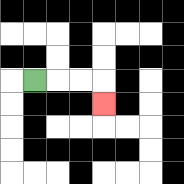{'start': '[1, 3]', 'end': '[4, 4]', 'path_directions': 'R,R,R,D', 'path_coordinates': '[[1, 3], [2, 3], [3, 3], [4, 3], [4, 4]]'}